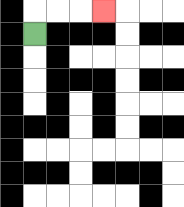{'start': '[1, 1]', 'end': '[4, 0]', 'path_directions': 'U,R,R,R', 'path_coordinates': '[[1, 1], [1, 0], [2, 0], [3, 0], [4, 0]]'}